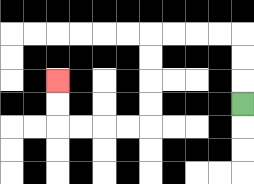{'start': '[10, 4]', 'end': '[2, 3]', 'path_directions': 'U,U,U,L,L,L,L,D,D,D,D,L,L,L,L,U,U', 'path_coordinates': '[[10, 4], [10, 3], [10, 2], [10, 1], [9, 1], [8, 1], [7, 1], [6, 1], [6, 2], [6, 3], [6, 4], [6, 5], [5, 5], [4, 5], [3, 5], [2, 5], [2, 4], [2, 3]]'}